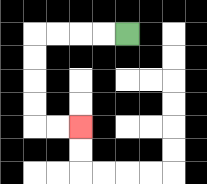{'start': '[5, 1]', 'end': '[3, 5]', 'path_directions': 'L,L,L,L,D,D,D,D,R,R', 'path_coordinates': '[[5, 1], [4, 1], [3, 1], [2, 1], [1, 1], [1, 2], [1, 3], [1, 4], [1, 5], [2, 5], [3, 5]]'}